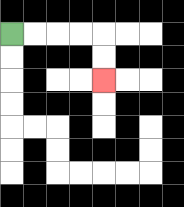{'start': '[0, 1]', 'end': '[4, 3]', 'path_directions': 'R,R,R,R,D,D', 'path_coordinates': '[[0, 1], [1, 1], [2, 1], [3, 1], [4, 1], [4, 2], [4, 3]]'}